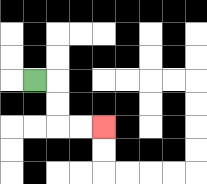{'start': '[1, 3]', 'end': '[4, 5]', 'path_directions': 'R,D,D,R,R', 'path_coordinates': '[[1, 3], [2, 3], [2, 4], [2, 5], [3, 5], [4, 5]]'}